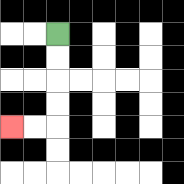{'start': '[2, 1]', 'end': '[0, 5]', 'path_directions': 'D,D,D,D,L,L', 'path_coordinates': '[[2, 1], [2, 2], [2, 3], [2, 4], [2, 5], [1, 5], [0, 5]]'}